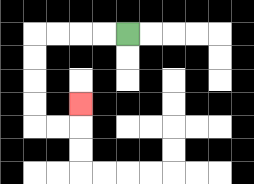{'start': '[5, 1]', 'end': '[3, 4]', 'path_directions': 'L,L,L,L,D,D,D,D,R,R,U', 'path_coordinates': '[[5, 1], [4, 1], [3, 1], [2, 1], [1, 1], [1, 2], [1, 3], [1, 4], [1, 5], [2, 5], [3, 5], [3, 4]]'}